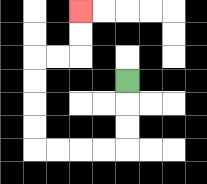{'start': '[5, 3]', 'end': '[3, 0]', 'path_directions': 'D,D,D,L,L,L,L,U,U,U,U,R,R,U,U', 'path_coordinates': '[[5, 3], [5, 4], [5, 5], [5, 6], [4, 6], [3, 6], [2, 6], [1, 6], [1, 5], [1, 4], [1, 3], [1, 2], [2, 2], [3, 2], [3, 1], [3, 0]]'}